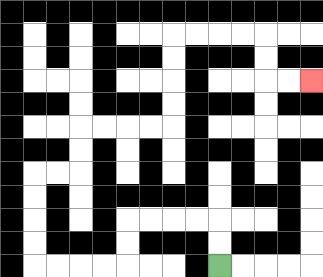{'start': '[9, 11]', 'end': '[13, 3]', 'path_directions': 'U,U,L,L,L,L,D,D,L,L,L,L,U,U,U,U,R,R,U,U,R,R,R,R,U,U,U,U,R,R,R,R,D,D,R,R', 'path_coordinates': '[[9, 11], [9, 10], [9, 9], [8, 9], [7, 9], [6, 9], [5, 9], [5, 10], [5, 11], [4, 11], [3, 11], [2, 11], [1, 11], [1, 10], [1, 9], [1, 8], [1, 7], [2, 7], [3, 7], [3, 6], [3, 5], [4, 5], [5, 5], [6, 5], [7, 5], [7, 4], [7, 3], [7, 2], [7, 1], [8, 1], [9, 1], [10, 1], [11, 1], [11, 2], [11, 3], [12, 3], [13, 3]]'}